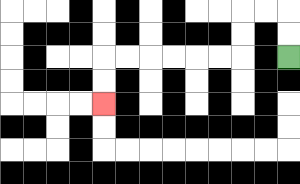{'start': '[12, 2]', 'end': '[4, 4]', 'path_directions': 'U,U,L,L,D,D,L,L,L,L,L,L,D,D', 'path_coordinates': '[[12, 2], [12, 1], [12, 0], [11, 0], [10, 0], [10, 1], [10, 2], [9, 2], [8, 2], [7, 2], [6, 2], [5, 2], [4, 2], [4, 3], [4, 4]]'}